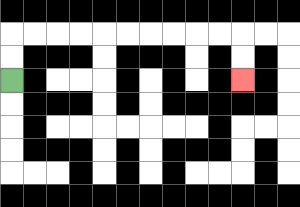{'start': '[0, 3]', 'end': '[10, 3]', 'path_directions': 'U,U,R,R,R,R,R,R,R,R,R,R,D,D', 'path_coordinates': '[[0, 3], [0, 2], [0, 1], [1, 1], [2, 1], [3, 1], [4, 1], [5, 1], [6, 1], [7, 1], [8, 1], [9, 1], [10, 1], [10, 2], [10, 3]]'}